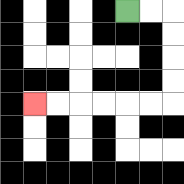{'start': '[5, 0]', 'end': '[1, 4]', 'path_directions': 'R,R,D,D,D,D,L,L,L,L,L,L', 'path_coordinates': '[[5, 0], [6, 0], [7, 0], [7, 1], [7, 2], [7, 3], [7, 4], [6, 4], [5, 4], [4, 4], [3, 4], [2, 4], [1, 4]]'}